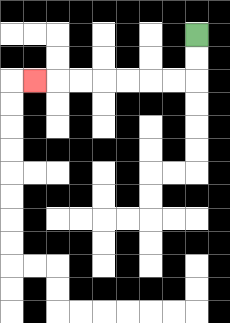{'start': '[8, 1]', 'end': '[1, 3]', 'path_directions': 'D,D,L,L,L,L,L,L,L', 'path_coordinates': '[[8, 1], [8, 2], [8, 3], [7, 3], [6, 3], [5, 3], [4, 3], [3, 3], [2, 3], [1, 3]]'}